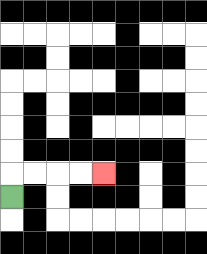{'start': '[0, 8]', 'end': '[4, 7]', 'path_directions': 'U,R,R,R,R', 'path_coordinates': '[[0, 8], [0, 7], [1, 7], [2, 7], [3, 7], [4, 7]]'}